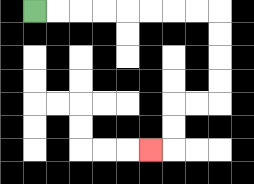{'start': '[1, 0]', 'end': '[6, 6]', 'path_directions': 'R,R,R,R,R,R,R,R,D,D,D,D,L,L,D,D,L', 'path_coordinates': '[[1, 0], [2, 0], [3, 0], [4, 0], [5, 0], [6, 0], [7, 0], [8, 0], [9, 0], [9, 1], [9, 2], [9, 3], [9, 4], [8, 4], [7, 4], [7, 5], [7, 6], [6, 6]]'}